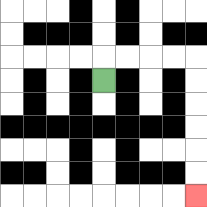{'start': '[4, 3]', 'end': '[8, 8]', 'path_directions': 'U,R,R,R,R,D,D,D,D,D,D', 'path_coordinates': '[[4, 3], [4, 2], [5, 2], [6, 2], [7, 2], [8, 2], [8, 3], [8, 4], [8, 5], [8, 6], [8, 7], [8, 8]]'}